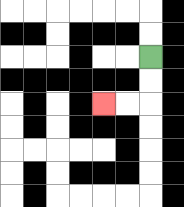{'start': '[6, 2]', 'end': '[4, 4]', 'path_directions': 'D,D,L,L', 'path_coordinates': '[[6, 2], [6, 3], [6, 4], [5, 4], [4, 4]]'}